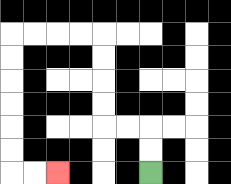{'start': '[6, 7]', 'end': '[2, 7]', 'path_directions': 'U,U,L,L,U,U,U,U,L,L,L,L,D,D,D,D,D,D,R,R', 'path_coordinates': '[[6, 7], [6, 6], [6, 5], [5, 5], [4, 5], [4, 4], [4, 3], [4, 2], [4, 1], [3, 1], [2, 1], [1, 1], [0, 1], [0, 2], [0, 3], [0, 4], [0, 5], [0, 6], [0, 7], [1, 7], [2, 7]]'}